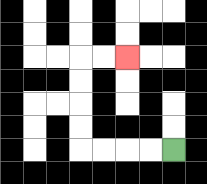{'start': '[7, 6]', 'end': '[5, 2]', 'path_directions': 'L,L,L,L,U,U,U,U,R,R', 'path_coordinates': '[[7, 6], [6, 6], [5, 6], [4, 6], [3, 6], [3, 5], [3, 4], [3, 3], [3, 2], [4, 2], [5, 2]]'}